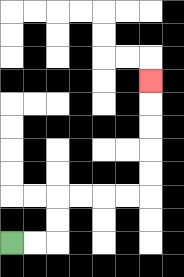{'start': '[0, 10]', 'end': '[6, 3]', 'path_directions': 'R,R,U,U,R,R,R,R,U,U,U,U,U', 'path_coordinates': '[[0, 10], [1, 10], [2, 10], [2, 9], [2, 8], [3, 8], [4, 8], [5, 8], [6, 8], [6, 7], [6, 6], [6, 5], [6, 4], [6, 3]]'}